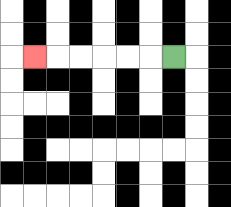{'start': '[7, 2]', 'end': '[1, 2]', 'path_directions': 'L,L,L,L,L,L', 'path_coordinates': '[[7, 2], [6, 2], [5, 2], [4, 2], [3, 2], [2, 2], [1, 2]]'}